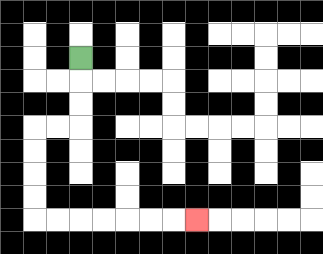{'start': '[3, 2]', 'end': '[8, 9]', 'path_directions': 'D,D,D,L,L,D,D,D,D,R,R,R,R,R,R,R', 'path_coordinates': '[[3, 2], [3, 3], [3, 4], [3, 5], [2, 5], [1, 5], [1, 6], [1, 7], [1, 8], [1, 9], [2, 9], [3, 9], [4, 9], [5, 9], [6, 9], [7, 9], [8, 9]]'}